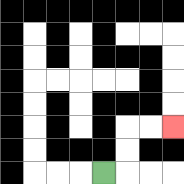{'start': '[4, 7]', 'end': '[7, 5]', 'path_directions': 'R,U,U,R,R', 'path_coordinates': '[[4, 7], [5, 7], [5, 6], [5, 5], [6, 5], [7, 5]]'}